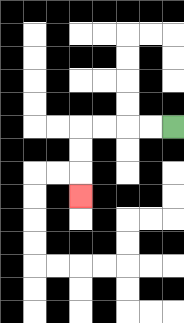{'start': '[7, 5]', 'end': '[3, 8]', 'path_directions': 'L,L,L,L,D,D,D', 'path_coordinates': '[[7, 5], [6, 5], [5, 5], [4, 5], [3, 5], [3, 6], [3, 7], [3, 8]]'}